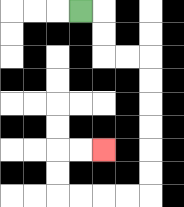{'start': '[3, 0]', 'end': '[4, 6]', 'path_directions': 'R,D,D,R,R,D,D,D,D,D,D,L,L,L,L,U,U,R,R', 'path_coordinates': '[[3, 0], [4, 0], [4, 1], [4, 2], [5, 2], [6, 2], [6, 3], [6, 4], [6, 5], [6, 6], [6, 7], [6, 8], [5, 8], [4, 8], [3, 8], [2, 8], [2, 7], [2, 6], [3, 6], [4, 6]]'}